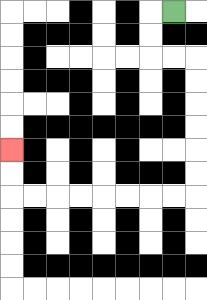{'start': '[7, 0]', 'end': '[0, 6]', 'path_directions': 'L,D,D,R,R,D,D,D,D,D,D,L,L,L,L,L,L,L,L,U,U', 'path_coordinates': '[[7, 0], [6, 0], [6, 1], [6, 2], [7, 2], [8, 2], [8, 3], [8, 4], [8, 5], [8, 6], [8, 7], [8, 8], [7, 8], [6, 8], [5, 8], [4, 8], [3, 8], [2, 8], [1, 8], [0, 8], [0, 7], [0, 6]]'}